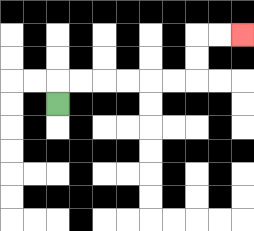{'start': '[2, 4]', 'end': '[10, 1]', 'path_directions': 'U,R,R,R,R,R,R,U,U,R,R', 'path_coordinates': '[[2, 4], [2, 3], [3, 3], [4, 3], [5, 3], [6, 3], [7, 3], [8, 3], [8, 2], [8, 1], [9, 1], [10, 1]]'}